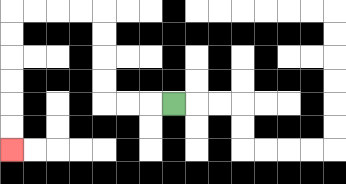{'start': '[7, 4]', 'end': '[0, 6]', 'path_directions': 'L,L,L,U,U,U,U,L,L,L,L,D,D,D,D,D,D', 'path_coordinates': '[[7, 4], [6, 4], [5, 4], [4, 4], [4, 3], [4, 2], [4, 1], [4, 0], [3, 0], [2, 0], [1, 0], [0, 0], [0, 1], [0, 2], [0, 3], [0, 4], [0, 5], [0, 6]]'}